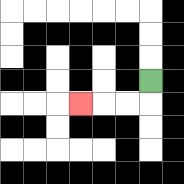{'start': '[6, 3]', 'end': '[3, 4]', 'path_directions': 'D,L,L,L', 'path_coordinates': '[[6, 3], [6, 4], [5, 4], [4, 4], [3, 4]]'}